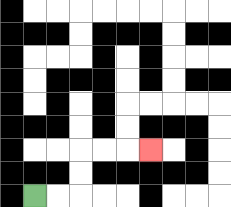{'start': '[1, 8]', 'end': '[6, 6]', 'path_directions': 'R,R,U,U,R,R,R', 'path_coordinates': '[[1, 8], [2, 8], [3, 8], [3, 7], [3, 6], [4, 6], [5, 6], [6, 6]]'}